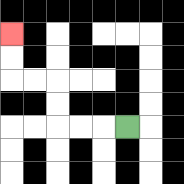{'start': '[5, 5]', 'end': '[0, 1]', 'path_directions': 'L,L,L,U,U,L,L,U,U', 'path_coordinates': '[[5, 5], [4, 5], [3, 5], [2, 5], [2, 4], [2, 3], [1, 3], [0, 3], [0, 2], [0, 1]]'}